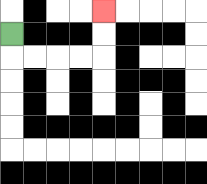{'start': '[0, 1]', 'end': '[4, 0]', 'path_directions': 'D,R,R,R,R,U,U', 'path_coordinates': '[[0, 1], [0, 2], [1, 2], [2, 2], [3, 2], [4, 2], [4, 1], [4, 0]]'}